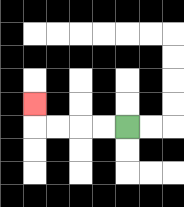{'start': '[5, 5]', 'end': '[1, 4]', 'path_directions': 'L,L,L,L,U', 'path_coordinates': '[[5, 5], [4, 5], [3, 5], [2, 5], [1, 5], [1, 4]]'}